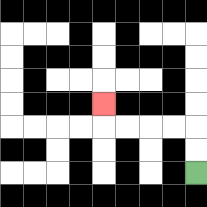{'start': '[8, 7]', 'end': '[4, 4]', 'path_directions': 'U,U,L,L,L,L,U', 'path_coordinates': '[[8, 7], [8, 6], [8, 5], [7, 5], [6, 5], [5, 5], [4, 5], [4, 4]]'}